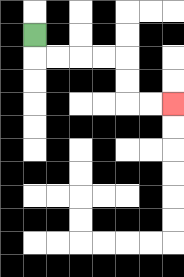{'start': '[1, 1]', 'end': '[7, 4]', 'path_directions': 'D,R,R,R,R,D,D,R,R', 'path_coordinates': '[[1, 1], [1, 2], [2, 2], [3, 2], [4, 2], [5, 2], [5, 3], [5, 4], [6, 4], [7, 4]]'}